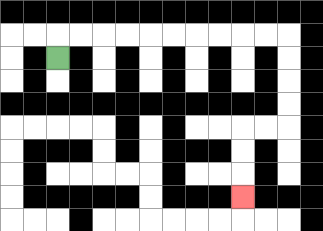{'start': '[2, 2]', 'end': '[10, 8]', 'path_directions': 'U,R,R,R,R,R,R,R,R,R,R,D,D,D,D,L,L,D,D,D', 'path_coordinates': '[[2, 2], [2, 1], [3, 1], [4, 1], [5, 1], [6, 1], [7, 1], [8, 1], [9, 1], [10, 1], [11, 1], [12, 1], [12, 2], [12, 3], [12, 4], [12, 5], [11, 5], [10, 5], [10, 6], [10, 7], [10, 8]]'}